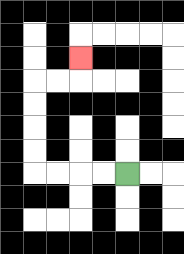{'start': '[5, 7]', 'end': '[3, 2]', 'path_directions': 'L,L,L,L,U,U,U,U,R,R,U', 'path_coordinates': '[[5, 7], [4, 7], [3, 7], [2, 7], [1, 7], [1, 6], [1, 5], [1, 4], [1, 3], [2, 3], [3, 3], [3, 2]]'}